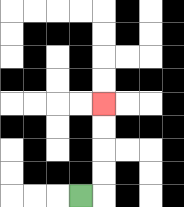{'start': '[3, 8]', 'end': '[4, 4]', 'path_directions': 'R,U,U,U,U', 'path_coordinates': '[[3, 8], [4, 8], [4, 7], [4, 6], [4, 5], [4, 4]]'}